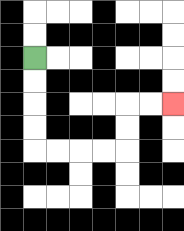{'start': '[1, 2]', 'end': '[7, 4]', 'path_directions': 'D,D,D,D,R,R,R,R,U,U,R,R', 'path_coordinates': '[[1, 2], [1, 3], [1, 4], [1, 5], [1, 6], [2, 6], [3, 6], [4, 6], [5, 6], [5, 5], [5, 4], [6, 4], [7, 4]]'}